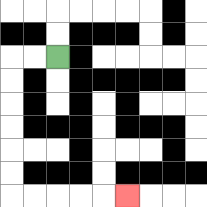{'start': '[2, 2]', 'end': '[5, 8]', 'path_directions': 'L,L,D,D,D,D,D,D,R,R,R,R,R', 'path_coordinates': '[[2, 2], [1, 2], [0, 2], [0, 3], [0, 4], [0, 5], [0, 6], [0, 7], [0, 8], [1, 8], [2, 8], [3, 8], [4, 8], [5, 8]]'}